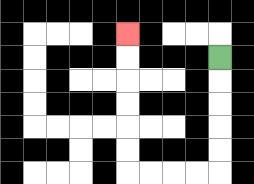{'start': '[9, 2]', 'end': '[5, 1]', 'path_directions': 'D,D,D,D,D,L,L,L,L,U,U,U,U,U,U', 'path_coordinates': '[[9, 2], [9, 3], [9, 4], [9, 5], [9, 6], [9, 7], [8, 7], [7, 7], [6, 7], [5, 7], [5, 6], [5, 5], [5, 4], [5, 3], [5, 2], [5, 1]]'}